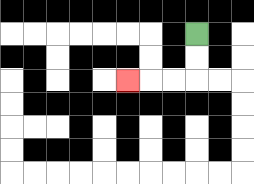{'start': '[8, 1]', 'end': '[5, 3]', 'path_directions': 'D,D,L,L,L', 'path_coordinates': '[[8, 1], [8, 2], [8, 3], [7, 3], [6, 3], [5, 3]]'}